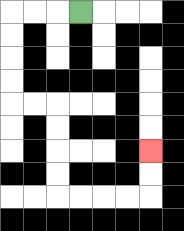{'start': '[3, 0]', 'end': '[6, 6]', 'path_directions': 'L,L,L,D,D,D,D,R,R,D,D,D,D,R,R,R,R,U,U', 'path_coordinates': '[[3, 0], [2, 0], [1, 0], [0, 0], [0, 1], [0, 2], [0, 3], [0, 4], [1, 4], [2, 4], [2, 5], [2, 6], [2, 7], [2, 8], [3, 8], [4, 8], [5, 8], [6, 8], [6, 7], [6, 6]]'}